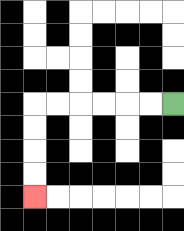{'start': '[7, 4]', 'end': '[1, 8]', 'path_directions': 'L,L,L,L,L,L,D,D,D,D', 'path_coordinates': '[[7, 4], [6, 4], [5, 4], [4, 4], [3, 4], [2, 4], [1, 4], [1, 5], [1, 6], [1, 7], [1, 8]]'}